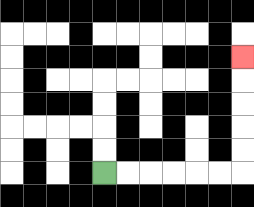{'start': '[4, 7]', 'end': '[10, 2]', 'path_directions': 'R,R,R,R,R,R,U,U,U,U,U', 'path_coordinates': '[[4, 7], [5, 7], [6, 7], [7, 7], [8, 7], [9, 7], [10, 7], [10, 6], [10, 5], [10, 4], [10, 3], [10, 2]]'}